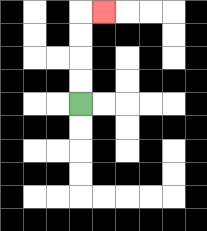{'start': '[3, 4]', 'end': '[4, 0]', 'path_directions': 'U,U,U,U,R', 'path_coordinates': '[[3, 4], [3, 3], [3, 2], [3, 1], [3, 0], [4, 0]]'}